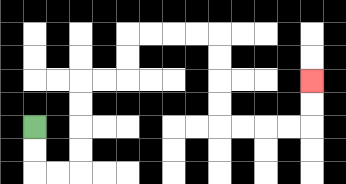{'start': '[1, 5]', 'end': '[13, 3]', 'path_directions': 'D,D,R,R,U,U,U,U,R,R,U,U,R,R,R,R,D,D,D,D,R,R,R,R,U,U', 'path_coordinates': '[[1, 5], [1, 6], [1, 7], [2, 7], [3, 7], [3, 6], [3, 5], [3, 4], [3, 3], [4, 3], [5, 3], [5, 2], [5, 1], [6, 1], [7, 1], [8, 1], [9, 1], [9, 2], [9, 3], [9, 4], [9, 5], [10, 5], [11, 5], [12, 5], [13, 5], [13, 4], [13, 3]]'}